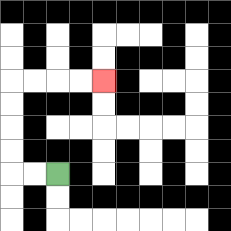{'start': '[2, 7]', 'end': '[4, 3]', 'path_directions': 'L,L,U,U,U,U,R,R,R,R', 'path_coordinates': '[[2, 7], [1, 7], [0, 7], [0, 6], [0, 5], [0, 4], [0, 3], [1, 3], [2, 3], [3, 3], [4, 3]]'}